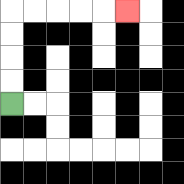{'start': '[0, 4]', 'end': '[5, 0]', 'path_directions': 'U,U,U,U,R,R,R,R,R', 'path_coordinates': '[[0, 4], [0, 3], [0, 2], [0, 1], [0, 0], [1, 0], [2, 0], [3, 0], [4, 0], [5, 0]]'}